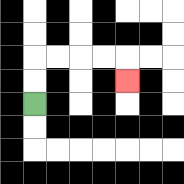{'start': '[1, 4]', 'end': '[5, 3]', 'path_directions': 'U,U,R,R,R,R,D', 'path_coordinates': '[[1, 4], [1, 3], [1, 2], [2, 2], [3, 2], [4, 2], [5, 2], [5, 3]]'}